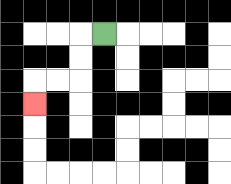{'start': '[4, 1]', 'end': '[1, 4]', 'path_directions': 'L,D,D,L,L,D', 'path_coordinates': '[[4, 1], [3, 1], [3, 2], [3, 3], [2, 3], [1, 3], [1, 4]]'}